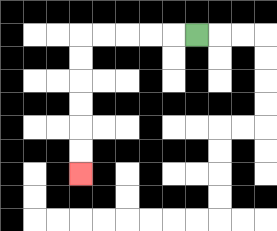{'start': '[8, 1]', 'end': '[3, 7]', 'path_directions': 'L,L,L,L,L,D,D,D,D,D,D', 'path_coordinates': '[[8, 1], [7, 1], [6, 1], [5, 1], [4, 1], [3, 1], [3, 2], [3, 3], [3, 4], [3, 5], [3, 6], [3, 7]]'}